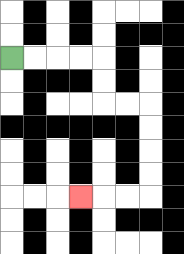{'start': '[0, 2]', 'end': '[3, 8]', 'path_directions': 'R,R,R,R,D,D,R,R,D,D,D,D,L,L,L', 'path_coordinates': '[[0, 2], [1, 2], [2, 2], [3, 2], [4, 2], [4, 3], [4, 4], [5, 4], [6, 4], [6, 5], [6, 6], [6, 7], [6, 8], [5, 8], [4, 8], [3, 8]]'}